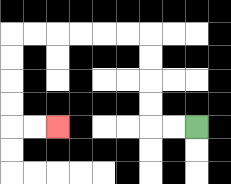{'start': '[8, 5]', 'end': '[2, 5]', 'path_directions': 'L,L,U,U,U,U,L,L,L,L,L,L,D,D,D,D,R,R', 'path_coordinates': '[[8, 5], [7, 5], [6, 5], [6, 4], [6, 3], [6, 2], [6, 1], [5, 1], [4, 1], [3, 1], [2, 1], [1, 1], [0, 1], [0, 2], [0, 3], [0, 4], [0, 5], [1, 5], [2, 5]]'}